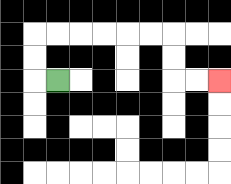{'start': '[2, 3]', 'end': '[9, 3]', 'path_directions': 'L,U,U,R,R,R,R,R,R,D,D,R,R', 'path_coordinates': '[[2, 3], [1, 3], [1, 2], [1, 1], [2, 1], [3, 1], [4, 1], [5, 1], [6, 1], [7, 1], [7, 2], [7, 3], [8, 3], [9, 3]]'}